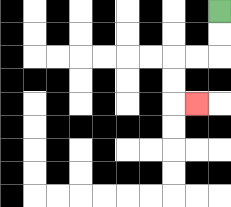{'start': '[9, 0]', 'end': '[8, 4]', 'path_directions': 'D,D,L,L,D,D,R', 'path_coordinates': '[[9, 0], [9, 1], [9, 2], [8, 2], [7, 2], [7, 3], [7, 4], [8, 4]]'}